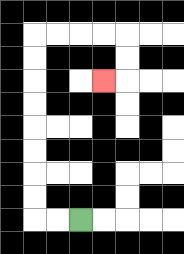{'start': '[3, 9]', 'end': '[4, 3]', 'path_directions': 'L,L,U,U,U,U,U,U,U,U,R,R,R,R,D,D,L', 'path_coordinates': '[[3, 9], [2, 9], [1, 9], [1, 8], [1, 7], [1, 6], [1, 5], [1, 4], [1, 3], [1, 2], [1, 1], [2, 1], [3, 1], [4, 1], [5, 1], [5, 2], [5, 3], [4, 3]]'}